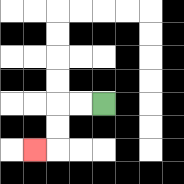{'start': '[4, 4]', 'end': '[1, 6]', 'path_directions': 'L,L,D,D,L', 'path_coordinates': '[[4, 4], [3, 4], [2, 4], [2, 5], [2, 6], [1, 6]]'}